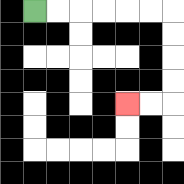{'start': '[1, 0]', 'end': '[5, 4]', 'path_directions': 'R,R,R,R,R,R,D,D,D,D,L,L', 'path_coordinates': '[[1, 0], [2, 0], [3, 0], [4, 0], [5, 0], [6, 0], [7, 0], [7, 1], [7, 2], [7, 3], [7, 4], [6, 4], [5, 4]]'}